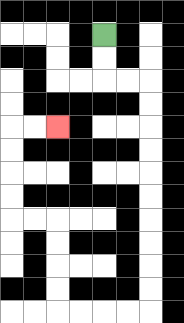{'start': '[4, 1]', 'end': '[2, 5]', 'path_directions': 'D,D,R,R,D,D,D,D,D,D,D,D,D,D,L,L,L,L,U,U,U,U,L,L,U,U,U,U,R,R', 'path_coordinates': '[[4, 1], [4, 2], [4, 3], [5, 3], [6, 3], [6, 4], [6, 5], [6, 6], [6, 7], [6, 8], [6, 9], [6, 10], [6, 11], [6, 12], [6, 13], [5, 13], [4, 13], [3, 13], [2, 13], [2, 12], [2, 11], [2, 10], [2, 9], [1, 9], [0, 9], [0, 8], [0, 7], [0, 6], [0, 5], [1, 5], [2, 5]]'}